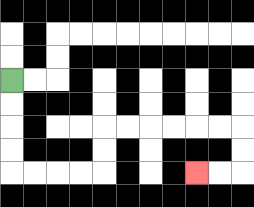{'start': '[0, 3]', 'end': '[8, 7]', 'path_directions': 'D,D,D,D,R,R,R,R,U,U,R,R,R,R,R,R,D,D,L,L', 'path_coordinates': '[[0, 3], [0, 4], [0, 5], [0, 6], [0, 7], [1, 7], [2, 7], [3, 7], [4, 7], [4, 6], [4, 5], [5, 5], [6, 5], [7, 5], [8, 5], [9, 5], [10, 5], [10, 6], [10, 7], [9, 7], [8, 7]]'}